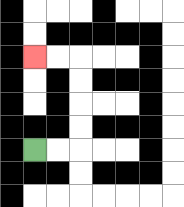{'start': '[1, 6]', 'end': '[1, 2]', 'path_directions': 'R,R,U,U,U,U,L,L', 'path_coordinates': '[[1, 6], [2, 6], [3, 6], [3, 5], [3, 4], [3, 3], [3, 2], [2, 2], [1, 2]]'}